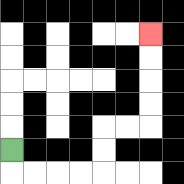{'start': '[0, 6]', 'end': '[6, 1]', 'path_directions': 'D,R,R,R,R,U,U,R,R,U,U,U,U', 'path_coordinates': '[[0, 6], [0, 7], [1, 7], [2, 7], [3, 7], [4, 7], [4, 6], [4, 5], [5, 5], [6, 5], [6, 4], [6, 3], [6, 2], [6, 1]]'}